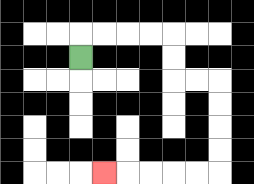{'start': '[3, 2]', 'end': '[4, 7]', 'path_directions': 'U,R,R,R,R,D,D,R,R,D,D,D,D,L,L,L,L,L', 'path_coordinates': '[[3, 2], [3, 1], [4, 1], [5, 1], [6, 1], [7, 1], [7, 2], [7, 3], [8, 3], [9, 3], [9, 4], [9, 5], [9, 6], [9, 7], [8, 7], [7, 7], [6, 7], [5, 7], [4, 7]]'}